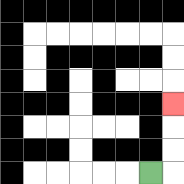{'start': '[6, 7]', 'end': '[7, 4]', 'path_directions': 'R,U,U,U', 'path_coordinates': '[[6, 7], [7, 7], [7, 6], [7, 5], [7, 4]]'}